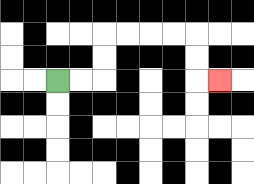{'start': '[2, 3]', 'end': '[9, 3]', 'path_directions': 'R,R,U,U,R,R,R,R,D,D,R', 'path_coordinates': '[[2, 3], [3, 3], [4, 3], [4, 2], [4, 1], [5, 1], [6, 1], [7, 1], [8, 1], [8, 2], [8, 3], [9, 3]]'}